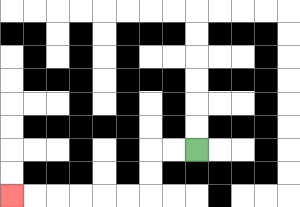{'start': '[8, 6]', 'end': '[0, 8]', 'path_directions': 'L,L,D,D,L,L,L,L,L,L', 'path_coordinates': '[[8, 6], [7, 6], [6, 6], [6, 7], [6, 8], [5, 8], [4, 8], [3, 8], [2, 8], [1, 8], [0, 8]]'}